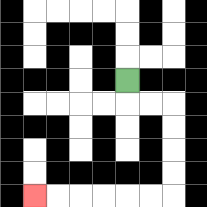{'start': '[5, 3]', 'end': '[1, 8]', 'path_directions': 'D,R,R,D,D,D,D,L,L,L,L,L,L', 'path_coordinates': '[[5, 3], [5, 4], [6, 4], [7, 4], [7, 5], [7, 6], [7, 7], [7, 8], [6, 8], [5, 8], [4, 8], [3, 8], [2, 8], [1, 8]]'}